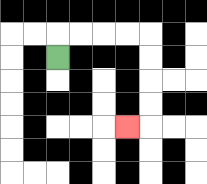{'start': '[2, 2]', 'end': '[5, 5]', 'path_directions': 'U,R,R,R,R,D,D,D,D,L', 'path_coordinates': '[[2, 2], [2, 1], [3, 1], [4, 1], [5, 1], [6, 1], [6, 2], [6, 3], [6, 4], [6, 5], [5, 5]]'}